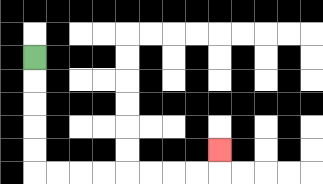{'start': '[1, 2]', 'end': '[9, 6]', 'path_directions': 'D,D,D,D,D,R,R,R,R,R,R,R,R,U', 'path_coordinates': '[[1, 2], [1, 3], [1, 4], [1, 5], [1, 6], [1, 7], [2, 7], [3, 7], [4, 7], [5, 7], [6, 7], [7, 7], [8, 7], [9, 7], [9, 6]]'}